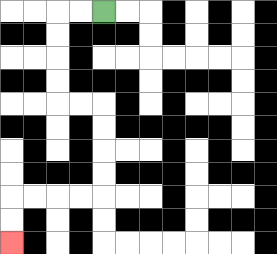{'start': '[4, 0]', 'end': '[0, 10]', 'path_directions': 'L,L,D,D,D,D,R,R,D,D,D,D,L,L,L,L,D,D', 'path_coordinates': '[[4, 0], [3, 0], [2, 0], [2, 1], [2, 2], [2, 3], [2, 4], [3, 4], [4, 4], [4, 5], [4, 6], [4, 7], [4, 8], [3, 8], [2, 8], [1, 8], [0, 8], [0, 9], [0, 10]]'}